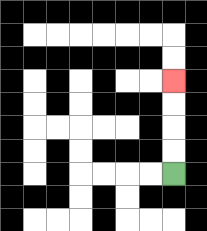{'start': '[7, 7]', 'end': '[7, 3]', 'path_directions': 'U,U,U,U', 'path_coordinates': '[[7, 7], [7, 6], [7, 5], [7, 4], [7, 3]]'}